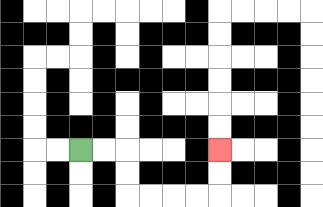{'start': '[3, 6]', 'end': '[9, 6]', 'path_directions': 'R,R,D,D,R,R,R,R,U,U', 'path_coordinates': '[[3, 6], [4, 6], [5, 6], [5, 7], [5, 8], [6, 8], [7, 8], [8, 8], [9, 8], [9, 7], [9, 6]]'}